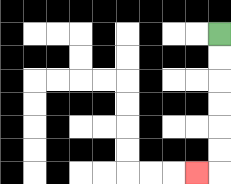{'start': '[9, 1]', 'end': '[8, 7]', 'path_directions': 'D,D,D,D,D,D,L', 'path_coordinates': '[[9, 1], [9, 2], [9, 3], [9, 4], [9, 5], [9, 6], [9, 7], [8, 7]]'}